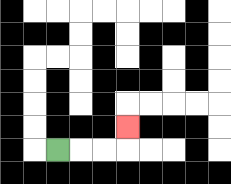{'start': '[2, 6]', 'end': '[5, 5]', 'path_directions': 'R,R,R,U', 'path_coordinates': '[[2, 6], [3, 6], [4, 6], [5, 6], [5, 5]]'}